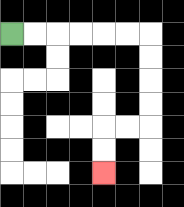{'start': '[0, 1]', 'end': '[4, 7]', 'path_directions': 'R,R,R,R,R,R,D,D,D,D,L,L,D,D', 'path_coordinates': '[[0, 1], [1, 1], [2, 1], [3, 1], [4, 1], [5, 1], [6, 1], [6, 2], [6, 3], [6, 4], [6, 5], [5, 5], [4, 5], [4, 6], [4, 7]]'}